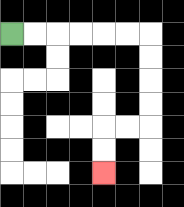{'start': '[0, 1]', 'end': '[4, 7]', 'path_directions': 'R,R,R,R,R,R,D,D,D,D,L,L,D,D', 'path_coordinates': '[[0, 1], [1, 1], [2, 1], [3, 1], [4, 1], [5, 1], [6, 1], [6, 2], [6, 3], [6, 4], [6, 5], [5, 5], [4, 5], [4, 6], [4, 7]]'}